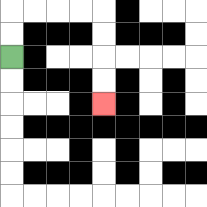{'start': '[0, 2]', 'end': '[4, 4]', 'path_directions': 'U,U,R,R,R,R,D,D,D,D', 'path_coordinates': '[[0, 2], [0, 1], [0, 0], [1, 0], [2, 0], [3, 0], [4, 0], [4, 1], [4, 2], [4, 3], [4, 4]]'}